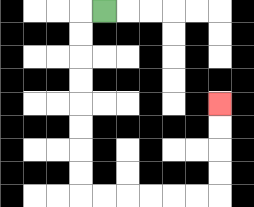{'start': '[4, 0]', 'end': '[9, 4]', 'path_directions': 'L,D,D,D,D,D,D,D,D,R,R,R,R,R,R,U,U,U,U', 'path_coordinates': '[[4, 0], [3, 0], [3, 1], [3, 2], [3, 3], [3, 4], [3, 5], [3, 6], [3, 7], [3, 8], [4, 8], [5, 8], [6, 8], [7, 8], [8, 8], [9, 8], [9, 7], [9, 6], [9, 5], [9, 4]]'}